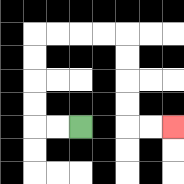{'start': '[3, 5]', 'end': '[7, 5]', 'path_directions': 'L,L,U,U,U,U,R,R,R,R,D,D,D,D,R,R', 'path_coordinates': '[[3, 5], [2, 5], [1, 5], [1, 4], [1, 3], [1, 2], [1, 1], [2, 1], [3, 1], [4, 1], [5, 1], [5, 2], [5, 3], [5, 4], [5, 5], [6, 5], [7, 5]]'}